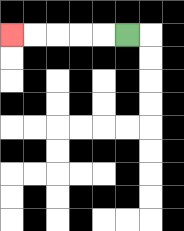{'start': '[5, 1]', 'end': '[0, 1]', 'path_directions': 'L,L,L,L,L', 'path_coordinates': '[[5, 1], [4, 1], [3, 1], [2, 1], [1, 1], [0, 1]]'}